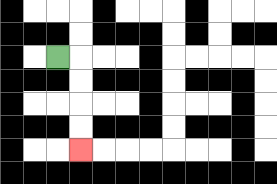{'start': '[2, 2]', 'end': '[3, 6]', 'path_directions': 'R,D,D,D,D', 'path_coordinates': '[[2, 2], [3, 2], [3, 3], [3, 4], [3, 5], [3, 6]]'}